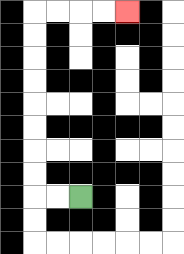{'start': '[3, 8]', 'end': '[5, 0]', 'path_directions': 'L,L,U,U,U,U,U,U,U,U,R,R,R,R', 'path_coordinates': '[[3, 8], [2, 8], [1, 8], [1, 7], [1, 6], [1, 5], [1, 4], [1, 3], [1, 2], [1, 1], [1, 0], [2, 0], [3, 0], [4, 0], [5, 0]]'}